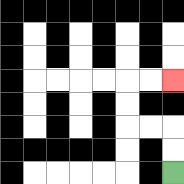{'start': '[7, 7]', 'end': '[7, 3]', 'path_directions': 'U,U,L,L,U,U,R,R', 'path_coordinates': '[[7, 7], [7, 6], [7, 5], [6, 5], [5, 5], [5, 4], [5, 3], [6, 3], [7, 3]]'}